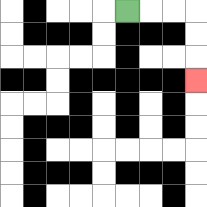{'start': '[5, 0]', 'end': '[8, 3]', 'path_directions': 'R,R,R,D,D,D', 'path_coordinates': '[[5, 0], [6, 0], [7, 0], [8, 0], [8, 1], [8, 2], [8, 3]]'}